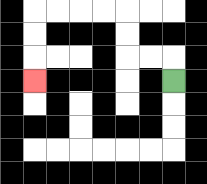{'start': '[7, 3]', 'end': '[1, 3]', 'path_directions': 'U,L,L,U,U,L,L,L,L,D,D,D', 'path_coordinates': '[[7, 3], [7, 2], [6, 2], [5, 2], [5, 1], [5, 0], [4, 0], [3, 0], [2, 0], [1, 0], [1, 1], [1, 2], [1, 3]]'}